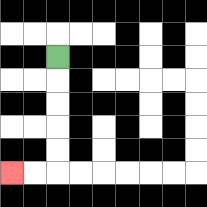{'start': '[2, 2]', 'end': '[0, 7]', 'path_directions': 'D,D,D,D,D,L,L', 'path_coordinates': '[[2, 2], [2, 3], [2, 4], [2, 5], [2, 6], [2, 7], [1, 7], [0, 7]]'}